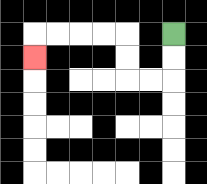{'start': '[7, 1]', 'end': '[1, 2]', 'path_directions': 'D,D,L,L,U,U,L,L,L,L,D', 'path_coordinates': '[[7, 1], [7, 2], [7, 3], [6, 3], [5, 3], [5, 2], [5, 1], [4, 1], [3, 1], [2, 1], [1, 1], [1, 2]]'}